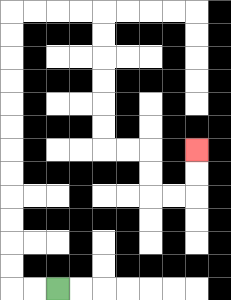{'start': '[2, 12]', 'end': '[8, 6]', 'path_directions': 'L,L,U,U,U,U,U,U,U,U,U,U,U,U,R,R,R,R,D,D,D,D,D,D,R,R,D,D,R,R,U,U', 'path_coordinates': '[[2, 12], [1, 12], [0, 12], [0, 11], [0, 10], [0, 9], [0, 8], [0, 7], [0, 6], [0, 5], [0, 4], [0, 3], [0, 2], [0, 1], [0, 0], [1, 0], [2, 0], [3, 0], [4, 0], [4, 1], [4, 2], [4, 3], [4, 4], [4, 5], [4, 6], [5, 6], [6, 6], [6, 7], [6, 8], [7, 8], [8, 8], [8, 7], [8, 6]]'}